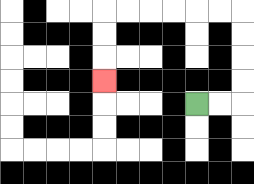{'start': '[8, 4]', 'end': '[4, 3]', 'path_directions': 'R,R,U,U,U,U,L,L,L,L,L,L,D,D,D', 'path_coordinates': '[[8, 4], [9, 4], [10, 4], [10, 3], [10, 2], [10, 1], [10, 0], [9, 0], [8, 0], [7, 0], [6, 0], [5, 0], [4, 0], [4, 1], [4, 2], [4, 3]]'}